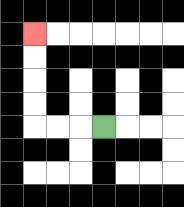{'start': '[4, 5]', 'end': '[1, 1]', 'path_directions': 'L,L,L,U,U,U,U', 'path_coordinates': '[[4, 5], [3, 5], [2, 5], [1, 5], [1, 4], [1, 3], [1, 2], [1, 1]]'}